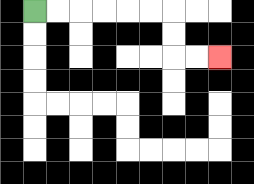{'start': '[1, 0]', 'end': '[9, 2]', 'path_directions': 'R,R,R,R,R,R,D,D,R,R', 'path_coordinates': '[[1, 0], [2, 0], [3, 0], [4, 0], [5, 0], [6, 0], [7, 0], [7, 1], [7, 2], [8, 2], [9, 2]]'}